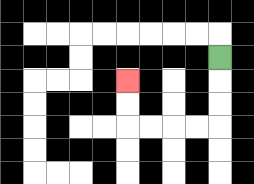{'start': '[9, 2]', 'end': '[5, 3]', 'path_directions': 'D,D,D,L,L,L,L,U,U', 'path_coordinates': '[[9, 2], [9, 3], [9, 4], [9, 5], [8, 5], [7, 5], [6, 5], [5, 5], [5, 4], [5, 3]]'}